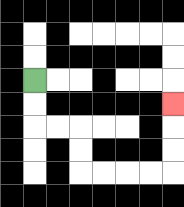{'start': '[1, 3]', 'end': '[7, 4]', 'path_directions': 'D,D,R,R,D,D,R,R,R,R,U,U,U', 'path_coordinates': '[[1, 3], [1, 4], [1, 5], [2, 5], [3, 5], [3, 6], [3, 7], [4, 7], [5, 7], [6, 7], [7, 7], [7, 6], [7, 5], [7, 4]]'}